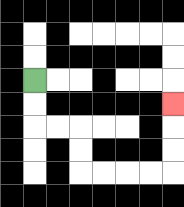{'start': '[1, 3]', 'end': '[7, 4]', 'path_directions': 'D,D,R,R,D,D,R,R,R,R,U,U,U', 'path_coordinates': '[[1, 3], [1, 4], [1, 5], [2, 5], [3, 5], [3, 6], [3, 7], [4, 7], [5, 7], [6, 7], [7, 7], [7, 6], [7, 5], [7, 4]]'}